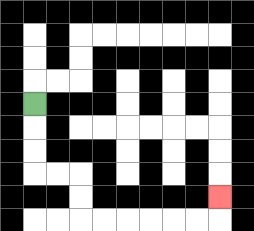{'start': '[1, 4]', 'end': '[9, 8]', 'path_directions': 'D,D,D,R,R,D,D,R,R,R,R,R,R,U', 'path_coordinates': '[[1, 4], [1, 5], [1, 6], [1, 7], [2, 7], [3, 7], [3, 8], [3, 9], [4, 9], [5, 9], [6, 9], [7, 9], [8, 9], [9, 9], [9, 8]]'}